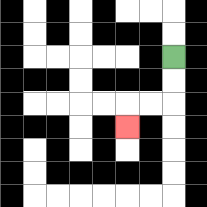{'start': '[7, 2]', 'end': '[5, 5]', 'path_directions': 'D,D,L,L,D', 'path_coordinates': '[[7, 2], [7, 3], [7, 4], [6, 4], [5, 4], [5, 5]]'}